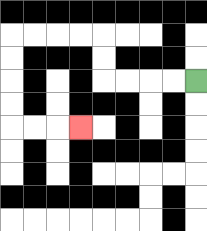{'start': '[8, 3]', 'end': '[3, 5]', 'path_directions': 'L,L,L,L,U,U,L,L,L,L,D,D,D,D,R,R,R', 'path_coordinates': '[[8, 3], [7, 3], [6, 3], [5, 3], [4, 3], [4, 2], [4, 1], [3, 1], [2, 1], [1, 1], [0, 1], [0, 2], [0, 3], [0, 4], [0, 5], [1, 5], [2, 5], [3, 5]]'}